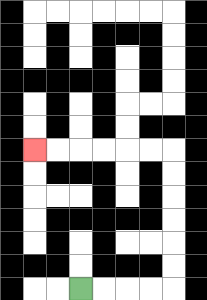{'start': '[3, 12]', 'end': '[1, 6]', 'path_directions': 'R,R,R,R,U,U,U,U,U,U,L,L,L,L,L,L', 'path_coordinates': '[[3, 12], [4, 12], [5, 12], [6, 12], [7, 12], [7, 11], [7, 10], [7, 9], [7, 8], [7, 7], [7, 6], [6, 6], [5, 6], [4, 6], [3, 6], [2, 6], [1, 6]]'}